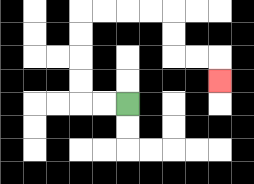{'start': '[5, 4]', 'end': '[9, 3]', 'path_directions': 'L,L,U,U,U,U,R,R,R,R,D,D,R,R,D', 'path_coordinates': '[[5, 4], [4, 4], [3, 4], [3, 3], [3, 2], [3, 1], [3, 0], [4, 0], [5, 0], [6, 0], [7, 0], [7, 1], [7, 2], [8, 2], [9, 2], [9, 3]]'}